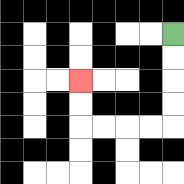{'start': '[7, 1]', 'end': '[3, 3]', 'path_directions': 'D,D,D,D,L,L,L,L,U,U', 'path_coordinates': '[[7, 1], [7, 2], [7, 3], [7, 4], [7, 5], [6, 5], [5, 5], [4, 5], [3, 5], [3, 4], [3, 3]]'}